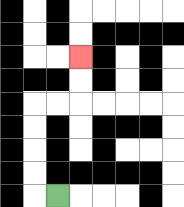{'start': '[2, 8]', 'end': '[3, 2]', 'path_directions': 'L,U,U,U,U,R,R,U,U', 'path_coordinates': '[[2, 8], [1, 8], [1, 7], [1, 6], [1, 5], [1, 4], [2, 4], [3, 4], [3, 3], [3, 2]]'}